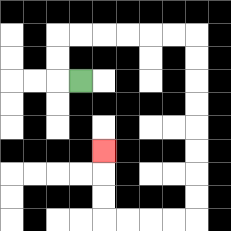{'start': '[3, 3]', 'end': '[4, 6]', 'path_directions': 'L,U,U,R,R,R,R,R,R,D,D,D,D,D,D,D,D,L,L,L,L,U,U,U', 'path_coordinates': '[[3, 3], [2, 3], [2, 2], [2, 1], [3, 1], [4, 1], [5, 1], [6, 1], [7, 1], [8, 1], [8, 2], [8, 3], [8, 4], [8, 5], [8, 6], [8, 7], [8, 8], [8, 9], [7, 9], [6, 9], [5, 9], [4, 9], [4, 8], [4, 7], [4, 6]]'}